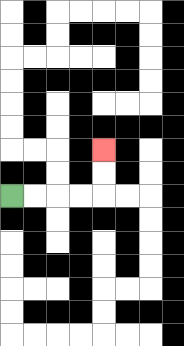{'start': '[0, 8]', 'end': '[4, 6]', 'path_directions': 'R,R,R,R,U,U', 'path_coordinates': '[[0, 8], [1, 8], [2, 8], [3, 8], [4, 8], [4, 7], [4, 6]]'}